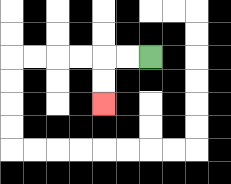{'start': '[6, 2]', 'end': '[4, 4]', 'path_directions': 'L,L,D,D', 'path_coordinates': '[[6, 2], [5, 2], [4, 2], [4, 3], [4, 4]]'}